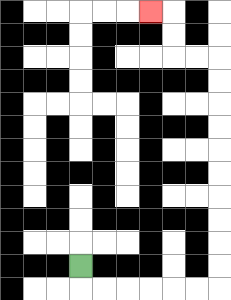{'start': '[3, 11]', 'end': '[6, 0]', 'path_directions': 'D,R,R,R,R,R,R,U,U,U,U,U,U,U,U,U,U,L,L,U,U,L', 'path_coordinates': '[[3, 11], [3, 12], [4, 12], [5, 12], [6, 12], [7, 12], [8, 12], [9, 12], [9, 11], [9, 10], [9, 9], [9, 8], [9, 7], [9, 6], [9, 5], [9, 4], [9, 3], [9, 2], [8, 2], [7, 2], [7, 1], [7, 0], [6, 0]]'}